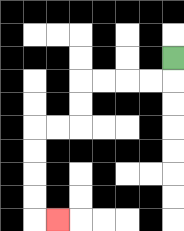{'start': '[7, 2]', 'end': '[2, 9]', 'path_directions': 'D,L,L,L,L,D,D,L,L,D,D,D,D,R', 'path_coordinates': '[[7, 2], [7, 3], [6, 3], [5, 3], [4, 3], [3, 3], [3, 4], [3, 5], [2, 5], [1, 5], [1, 6], [1, 7], [1, 8], [1, 9], [2, 9]]'}